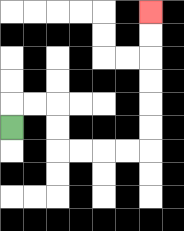{'start': '[0, 5]', 'end': '[6, 0]', 'path_directions': 'U,R,R,D,D,R,R,R,R,U,U,U,U,U,U', 'path_coordinates': '[[0, 5], [0, 4], [1, 4], [2, 4], [2, 5], [2, 6], [3, 6], [4, 6], [5, 6], [6, 6], [6, 5], [6, 4], [6, 3], [6, 2], [6, 1], [6, 0]]'}